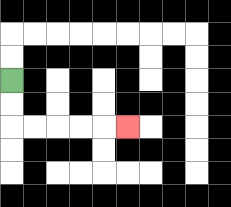{'start': '[0, 3]', 'end': '[5, 5]', 'path_directions': 'D,D,R,R,R,R,R', 'path_coordinates': '[[0, 3], [0, 4], [0, 5], [1, 5], [2, 5], [3, 5], [4, 5], [5, 5]]'}